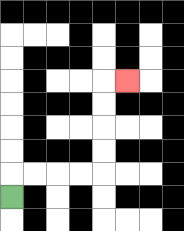{'start': '[0, 8]', 'end': '[5, 3]', 'path_directions': 'U,R,R,R,R,U,U,U,U,R', 'path_coordinates': '[[0, 8], [0, 7], [1, 7], [2, 7], [3, 7], [4, 7], [4, 6], [4, 5], [4, 4], [4, 3], [5, 3]]'}